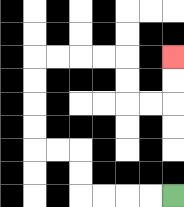{'start': '[7, 8]', 'end': '[7, 2]', 'path_directions': 'L,L,L,L,U,U,L,L,U,U,U,U,R,R,R,R,D,D,R,R,U,U', 'path_coordinates': '[[7, 8], [6, 8], [5, 8], [4, 8], [3, 8], [3, 7], [3, 6], [2, 6], [1, 6], [1, 5], [1, 4], [1, 3], [1, 2], [2, 2], [3, 2], [4, 2], [5, 2], [5, 3], [5, 4], [6, 4], [7, 4], [7, 3], [7, 2]]'}